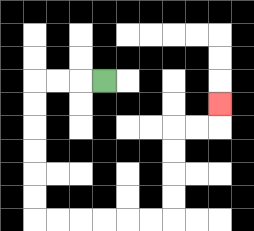{'start': '[4, 3]', 'end': '[9, 4]', 'path_directions': 'L,L,L,D,D,D,D,D,D,R,R,R,R,R,R,U,U,U,U,R,R,U', 'path_coordinates': '[[4, 3], [3, 3], [2, 3], [1, 3], [1, 4], [1, 5], [1, 6], [1, 7], [1, 8], [1, 9], [2, 9], [3, 9], [4, 9], [5, 9], [6, 9], [7, 9], [7, 8], [7, 7], [7, 6], [7, 5], [8, 5], [9, 5], [9, 4]]'}